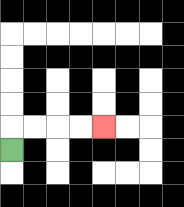{'start': '[0, 6]', 'end': '[4, 5]', 'path_directions': 'U,R,R,R,R', 'path_coordinates': '[[0, 6], [0, 5], [1, 5], [2, 5], [3, 5], [4, 5]]'}